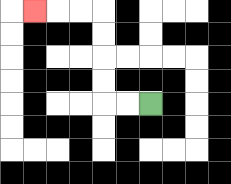{'start': '[6, 4]', 'end': '[1, 0]', 'path_directions': 'L,L,U,U,U,U,L,L,L', 'path_coordinates': '[[6, 4], [5, 4], [4, 4], [4, 3], [4, 2], [4, 1], [4, 0], [3, 0], [2, 0], [1, 0]]'}